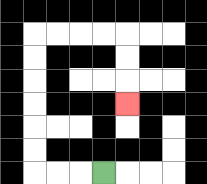{'start': '[4, 7]', 'end': '[5, 4]', 'path_directions': 'L,L,L,U,U,U,U,U,U,R,R,R,R,D,D,D', 'path_coordinates': '[[4, 7], [3, 7], [2, 7], [1, 7], [1, 6], [1, 5], [1, 4], [1, 3], [1, 2], [1, 1], [2, 1], [3, 1], [4, 1], [5, 1], [5, 2], [5, 3], [5, 4]]'}